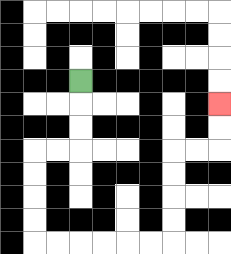{'start': '[3, 3]', 'end': '[9, 4]', 'path_directions': 'D,D,D,L,L,D,D,D,D,R,R,R,R,R,R,U,U,U,U,R,R,U,U', 'path_coordinates': '[[3, 3], [3, 4], [3, 5], [3, 6], [2, 6], [1, 6], [1, 7], [1, 8], [1, 9], [1, 10], [2, 10], [3, 10], [4, 10], [5, 10], [6, 10], [7, 10], [7, 9], [7, 8], [7, 7], [7, 6], [8, 6], [9, 6], [9, 5], [9, 4]]'}